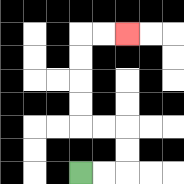{'start': '[3, 7]', 'end': '[5, 1]', 'path_directions': 'R,R,U,U,L,L,U,U,U,U,R,R', 'path_coordinates': '[[3, 7], [4, 7], [5, 7], [5, 6], [5, 5], [4, 5], [3, 5], [3, 4], [3, 3], [3, 2], [3, 1], [4, 1], [5, 1]]'}